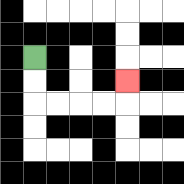{'start': '[1, 2]', 'end': '[5, 3]', 'path_directions': 'D,D,R,R,R,R,U', 'path_coordinates': '[[1, 2], [1, 3], [1, 4], [2, 4], [3, 4], [4, 4], [5, 4], [5, 3]]'}